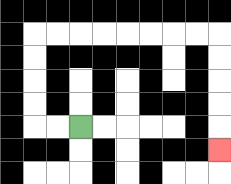{'start': '[3, 5]', 'end': '[9, 6]', 'path_directions': 'L,L,U,U,U,U,R,R,R,R,R,R,R,R,D,D,D,D,D', 'path_coordinates': '[[3, 5], [2, 5], [1, 5], [1, 4], [1, 3], [1, 2], [1, 1], [2, 1], [3, 1], [4, 1], [5, 1], [6, 1], [7, 1], [8, 1], [9, 1], [9, 2], [9, 3], [9, 4], [9, 5], [9, 6]]'}